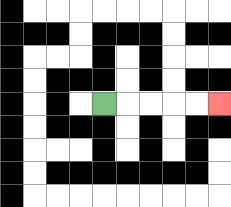{'start': '[4, 4]', 'end': '[9, 4]', 'path_directions': 'R,R,R,R,R', 'path_coordinates': '[[4, 4], [5, 4], [6, 4], [7, 4], [8, 4], [9, 4]]'}